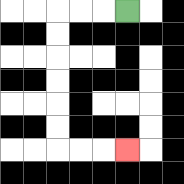{'start': '[5, 0]', 'end': '[5, 6]', 'path_directions': 'L,L,L,D,D,D,D,D,D,R,R,R', 'path_coordinates': '[[5, 0], [4, 0], [3, 0], [2, 0], [2, 1], [2, 2], [2, 3], [2, 4], [2, 5], [2, 6], [3, 6], [4, 6], [5, 6]]'}